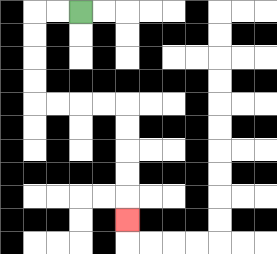{'start': '[3, 0]', 'end': '[5, 9]', 'path_directions': 'L,L,D,D,D,D,R,R,R,R,D,D,D,D,D', 'path_coordinates': '[[3, 0], [2, 0], [1, 0], [1, 1], [1, 2], [1, 3], [1, 4], [2, 4], [3, 4], [4, 4], [5, 4], [5, 5], [5, 6], [5, 7], [5, 8], [5, 9]]'}